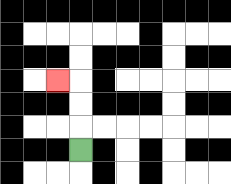{'start': '[3, 6]', 'end': '[2, 3]', 'path_directions': 'U,U,U,L', 'path_coordinates': '[[3, 6], [3, 5], [3, 4], [3, 3], [2, 3]]'}